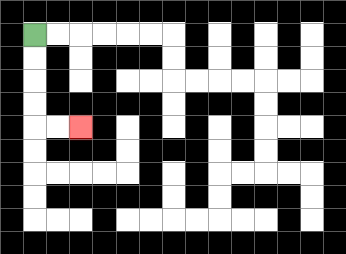{'start': '[1, 1]', 'end': '[3, 5]', 'path_directions': 'D,D,D,D,R,R', 'path_coordinates': '[[1, 1], [1, 2], [1, 3], [1, 4], [1, 5], [2, 5], [3, 5]]'}